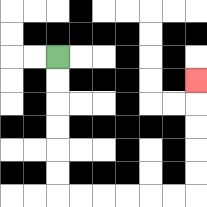{'start': '[2, 2]', 'end': '[8, 3]', 'path_directions': 'D,D,D,D,D,D,R,R,R,R,R,R,U,U,U,U,U', 'path_coordinates': '[[2, 2], [2, 3], [2, 4], [2, 5], [2, 6], [2, 7], [2, 8], [3, 8], [4, 8], [5, 8], [6, 8], [7, 8], [8, 8], [8, 7], [8, 6], [8, 5], [8, 4], [8, 3]]'}